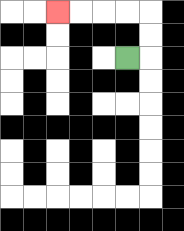{'start': '[5, 2]', 'end': '[2, 0]', 'path_directions': 'R,U,U,L,L,L,L', 'path_coordinates': '[[5, 2], [6, 2], [6, 1], [6, 0], [5, 0], [4, 0], [3, 0], [2, 0]]'}